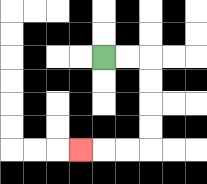{'start': '[4, 2]', 'end': '[3, 6]', 'path_directions': 'R,R,D,D,D,D,L,L,L', 'path_coordinates': '[[4, 2], [5, 2], [6, 2], [6, 3], [6, 4], [6, 5], [6, 6], [5, 6], [4, 6], [3, 6]]'}